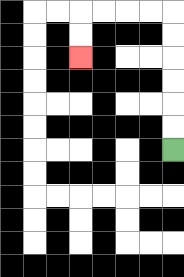{'start': '[7, 6]', 'end': '[3, 2]', 'path_directions': 'U,U,U,U,U,U,L,L,L,L,D,D', 'path_coordinates': '[[7, 6], [7, 5], [7, 4], [7, 3], [7, 2], [7, 1], [7, 0], [6, 0], [5, 0], [4, 0], [3, 0], [3, 1], [3, 2]]'}